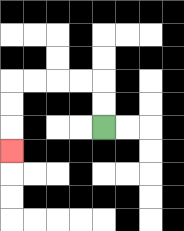{'start': '[4, 5]', 'end': '[0, 6]', 'path_directions': 'U,U,L,L,L,L,D,D,D', 'path_coordinates': '[[4, 5], [4, 4], [4, 3], [3, 3], [2, 3], [1, 3], [0, 3], [0, 4], [0, 5], [0, 6]]'}